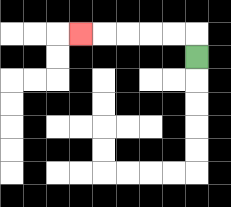{'start': '[8, 2]', 'end': '[3, 1]', 'path_directions': 'U,L,L,L,L,L', 'path_coordinates': '[[8, 2], [8, 1], [7, 1], [6, 1], [5, 1], [4, 1], [3, 1]]'}